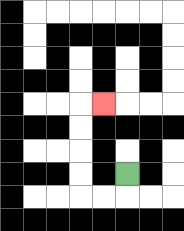{'start': '[5, 7]', 'end': '[4, 4]', 'path_directions': 'D,L,L,U,U,U,U,R', 'path_coordinates': '[[5, 7], [5, 8], [4, 8], [3, 8], [3, 7], [3, 6], [3, 5], [3, 4], [4, 4]]'}